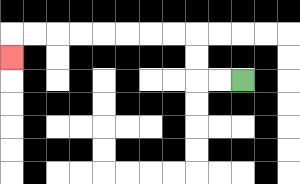{'start': '[10, 3]', 'end': '[0, 2]', 'path_directions': 'L,L,U,U,L,L,L,L,L,L,L,L,D', 'path_coordinates': '[[10, 3], [9, 3], [8, 3], [8, 2], [8, 1], [7, 1], [6, 1], [5, 1], [4, 1], [3, 1], [2, 1], [1, 1], [0, 1], [0, 2]]'}